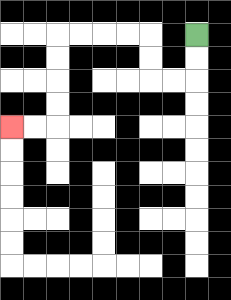{'start': '[8, 1]', 'end': '[0, 5]', 'path_directions': 'D,D,L,L,U,U,L,L,L,L,D,D,D,D,L,L', 'path_coordinates': '[[8, 1], [8, 2], [8, 3], [7, 3], [6, 3], [6, 2], [6, 1], [5, 1], [4, 1], [3, 1], [2, 1], [2, 2], [2, 3], [2, 4], [2, 5], [1, 5], [0, 5]]'}